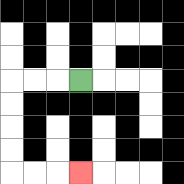{'start': '[3, 3]', 'end': '[3, 7]', 'path_directions': 'L,L,L,D,D,D,D,R,R,R', 'path_coordinates': '[[3, 3], [2, 3], [1, 3], [0, 3], [0, 4], [0, 5], [0, 6], [0, 7], [1, 7], [2, 7], [3, 7]]'}